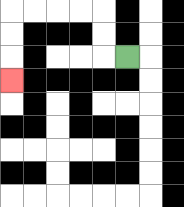{'start': '[5, 2]', 'end': '[0, 3]', 'path_directions': 'L,U,U,L,L,L,L,D,D,D', 'path_coordinates': '[[5, 2], [4, 2], [4, 1], [4, 0], [3, 0], [2, 0], [1, 0], [0, 0], [0, 1], [0, 2], [0, 3]]'}